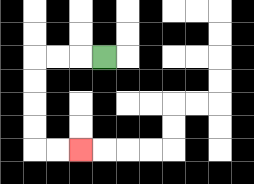{'start': '[4, 2]', 'end': '[3, 6]', 'path_directions': 'L,L,L,D,D,D,D,R,R', 'path_coordinates': '[[4, 2], [3, 2], [2, 2], [1, 2], [1, 3], [1, 4], [1, 5], [1, 6], [2, 6], [3, 6]]'}